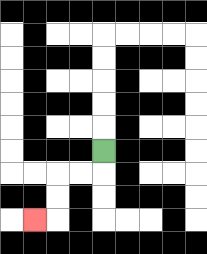{'start': '[4, 6]', 'end': '[1, 9]', 'path_directions': 'D,L,L,D,D,L', 'path_coordinates': '[[4, 6], [4, 7], [3, 7], [2, 7], [2, 8], [2, 9], [1, 9]]'}